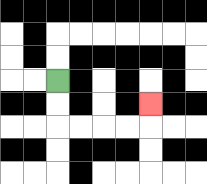{'start': '[2, 3]', 'end': '[6, 4]', 'path_directions': 'D,D,R,R,R,R,U', 'path_coordinates': '[[2, 3], [2, 4], [2, 5], [3, 5], [4, 5], [5, 5], [6, 5], [6, 4]]'}